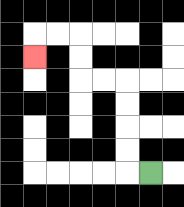{'start': '[6, 7]', 'end': '[1, 2]', 'path_directions': 'L,U,U,U,U,L,L,U,U,L,L,D', 'path_coordinates': '[[6, 7], [5, 7], [5, 6], [5, 5], [5, 4], [5, 3], [4, 3], [3, 3], [3, 2], [3, 1], [2, 1], [1, 1], [1, 2]]'}